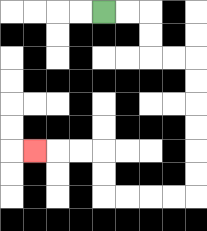{'start': '[4, 0]', 'end': '[1, 6]', 'path_directions': 'R,R,D,D,R,R,D,D,D,D,D,D,L,L,L,L,U,U,L,L,L', 'path_coordinates': '[[4, 0], [5, 0], [6, 0], [6, 1], [6, 2], [7, 2], [8, 2], [8, 3], [8, 4], [8, 5], [8, 6], [8, 7], [8, 8], [7, 8], [6, 8], [5, 8], [4, 8], [4, 7], [4, 6], [3, 6], [2, 6], [1, 6]]'}